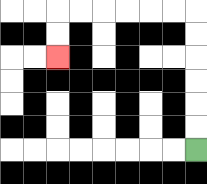{'start': '[8, 6]', 'end': '[2, 2]', 'path_directions': 'U,U,U,U,U,U,L,L,L,L,L,L,D,D', 'path_coordinates': '[[8, 6], [8, 5], [8, 4], [8, 3], [8, 2], [8, 1], [8, 0], [7, 0], [6, 0], [5, 0], [4, 0], [3, 0], [2, 0], [2, 1], [2, 2]]'}